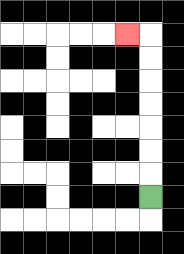{'start': '[6, 8]', 'end': '[5, 1]', 'path_directions': 'U,U,U,U,U,U,U,L', 'path_coordinates': '[[6, 8], [6, 7], [6, 6], [6, 5], [6, 4], [6, 3], [6, 2], [6, 1], [5, 1]]'}